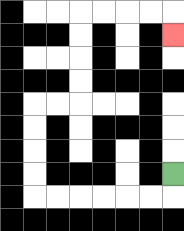{'start': '[7, 7]', 'end': '[7, 1]', 'path_directions': 'D,L,L,L,L,L,L,U,U,U,U,R,R,U,U,U,U,R,R,R,R,D', 'path_coordinates': '[[7, 7], [7, 8], [6, 8], [5, 8], [4, 8], [3, 8], [2, 8], [1, 8], [1, 7], [1, 6], [1, 5], [1, 4], [2, 4], [3, 4], [3, 3], [3, 2], [3, 1], [3, 0], [4, 0], [5, 0], [6, 0], [7, 0], [7, 1]]'}